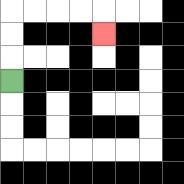{'start': '[0, 3]', 'end': '[4, 1]', 'path_directions': 'U,U,U,R,R,R,R,D', 'path_coordinates': '[[0, 3], [0, 2], [0, 1], [0, 0], [1, 0], [2, 0], [3, 0], [4, 0], [4, 1]]'}